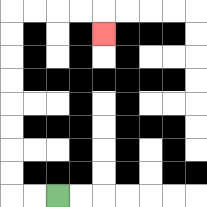{'start': '[2, 8]', 'end': '[4, 1]', 'path_directions': 'L,L,U,U,U,U,U,U,U,U,R,R,R,R,D', 'path_coordinates': '[[2, 8], [1, 8], [0, 8], [0, 7], [0, 6], [0, 5], [0, 4], [0, 3], [0, 2], [0, 1], [0, 0], [1, 0], [2, 0], [3, 0], [4, 0], [4, 1]]'}